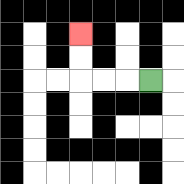{'start': '[6, 3]', 'end': '[3, 1]', 'path_directions': 'L,L,L,U,U', 'path_coordinates': '[[6, 3], [5, 3], [4, 3], [3, 3], [3, 2], [3, 1]]'}